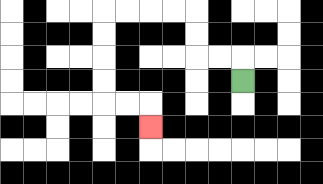{'start': '[10, 3]', 'end': '[6, 5]', 'path_directions': 'U,L,L,U,U,L,L,L,L,D,D,D,D,R,R,D', 'path_coordinates': '[[10, 3], [10, 2], [9, 2], [8, 2], [8, 1], [8, 0], [7, 0], [6, 0], [5, 0], [4, 0], [4, 1], [4, 2], [4, 3], [4, 4], [5, 4], [6, 4], [6, 5]]'}